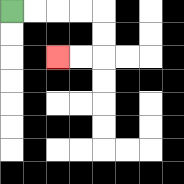{'start': '[0, 0]', 'end': '[2, 2]', 'path_directions': 'R,R,R,R,D,D,L,L', 'path_coordinates': '[[0, 0], [1, 0], [2, 0], [3, 0], [4, 0], [4, 1], [4, 2], [3, 2], [2, 2]]'}